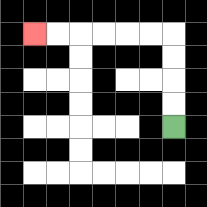{'start': '[7, 5]', 'end': '[1, 1]', 'path_directions': 'U,U,U,U,L,L,L,L,L,L', 'path_coordinates': '[[7, 5], [7, 4], [7, 3], [7, 2], [7, 1], [6, 1], [5, 1], [4, 1], [3, 1], [2, 1], [1, 1]]'}